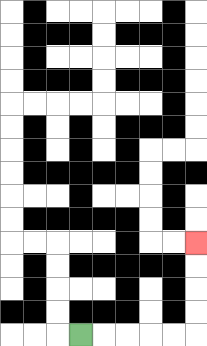{'start': '[3, 14]', 'end': '[8, 10]', 'path_directions': 'R,R,R,R,R,U,U,U,U', 'path_coordinates': '[[3, 14], [4, 14], [5, 14], [6, 14], [7, 14], [8, 14], [8, 13], [8, 12], [8, 11], [8, 10]]'}